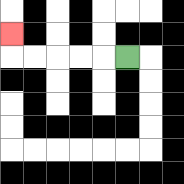{'start': '[5, 2]', 'end': '[0, 1]', 'path_directions': 'L,L,L,L,L,U', 'path_coordinates': '[[5, 2], [4, 2], [3, 2], [2, 2], [1, 2], [0, 2], [0, 1]]'}